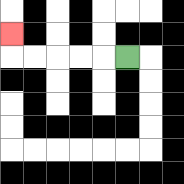{'start': '[5, 2]', 'end': '[0, 1]', 'path_directions': 'L,L,L,L,L,U', 'path_coordinates': '[[5, 2], [4, 2], [3, 2], [2, 2], [1, 2], [0, 2], [0, 1]]'}